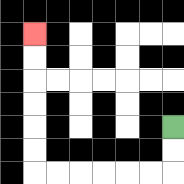{'start': '[7, 5]', 'end': '[1, 1]', 'path_directions': 'D,D,L,L,L,L,L,L,U,U,U,U,U,U', 'path_coordinates': '[[7, 5], [7, 6], [7, 7], [6, 7], [5, 7], [4, 7], [3, 7], [2, 7], [1, 7], [1, 6], [1, 5], [1, 4], [1, 3], [1, 2], [1, 1]]'}